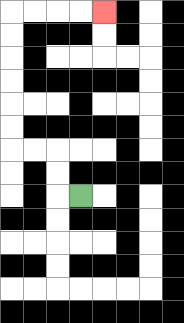{'start': '[3, 8]', 'end': '[4, 0]', 'path_directions': 'L,U,U,L,L,U,U,U,U,U,U,R,R,R,R', 'path_coordinates': '[[3, 8], [2, 8], [2, 7], [2, 6], [1, 6], [0, 6], [0, 5], [0, 4], [0, 3], [0, 2], [0, 1], [0, 0], [1, 0], [2, 0], [3, 0], [4, 0]]'}